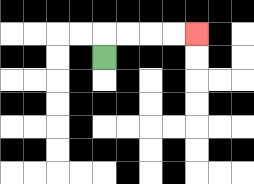{'start': '[4, 2]', 'end': '[8, 1]', 'path_directions': 'U,R,R,R,R', 'path_coordinates': '[[4, 2], [4, 1], [5, 1], [6, 1], [7, 1], [8, 1]]'}